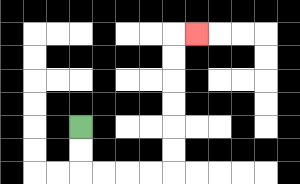{'start': '[3, 5]', 'end': '[8, 1]', 'path_directions': 'D,D,R,R,R,R,U,U,U,U,U,U,R', 'path_coordinates': '[[3, 5], [3, 6], [3, 7], [4, 7], [5, 7], [6, 7], [7, 7], [7, 6], [7, 5], [7, 4], [7, 3], [7, 2], [7, 1], [8, 1]]'}